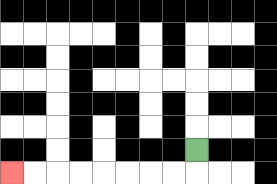{'start': '[8, 6]', 'end': '[0, 7]', 'path_directions': 'D,L,L,L,L,L,L,L,L', 'path_coordinates': '[[8, 6], [8, 7], [7, 7], [6, 7], [5, 7], [4, 7], [3, 7], [2, 7], [1, 7], [0, 7]]'}